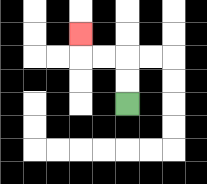{'start': '[5, 4]', 'end': '[3, 1]', 'path_directions': 'U,U,L,L,U', 'path_coordinates': '[[5, 4], [5, 3], [5, 2], [4, 2], [3, 2], [3, 1]]'}